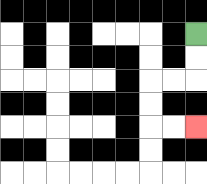{'start': '[8, 1]', 'end': '[8, 5]', 'path_directions': 'D,D,L,L,D,D,R,R', 'path_coordinates': '[[8, 1], [8, 2], [8, 3], [7, 3], [6, 3], [6, 4], [6, 5], [7, 5], [8, 5]]'}